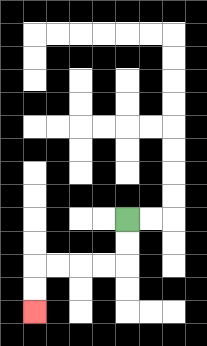{'start': '[5, 9]', 'end': '[1, 13]', 'path_directions': 'D,D,L,L,L,L,D,D', 'path_coordinates': '[[5, 9], [5, 10], [5, 11], [4, 11], [3, 11], [2, 11], [1, 11], [1, 12], [1, 13]]'}